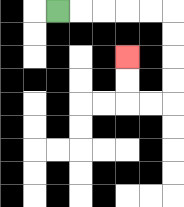{'start': '[2, 0]', 'end': '[5, 2]', 'path_directions': 'R,R,R,R,R,D,D,D,D,L,L,U,U', 'path_coordinates': '[[2, 0], [3, 0], [4, 0], [5, 0], [6, 0], [7, 0], [7, 1], [7, 2], [7, 3], [7, 4], [6, 4], [5, 4], [5, 3], [5, 2]]'}